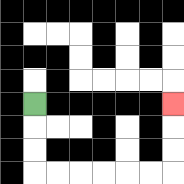{'start': '[1, 4]', 'end': '[7, 4]', 'path_directions': 'D,D,D,R,R,R,R,R,R,U,U,U', 'path_coordinates': '[[1, 4], [1, 5], [1, 6], [1, 7], [2, 7], [3, 7], [4, 7], [5, 7], [6, 7], [7, 7], [7, 6], [7, 5], [7, 4]]'}